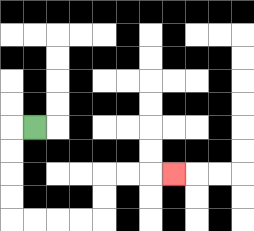{'start': '[1, 5]', 'end': '[7, 7]', 'path_directions': 'L,D,D,D,D,R,R,R,R,U,U,R,R,R', 'path_coordinates': '[[1, 5], [0, 5], [0, 6], [0, 7], [0, 8], [0, 9], [1, 9], [2, 9], [3, 9], [4, 9], [4, 8], [4, 7], [5, 7], [6, 7], [7, 7]]'}